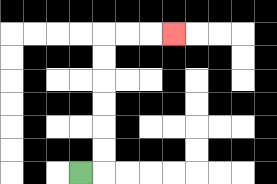{'start': '[3, 7]', 'end': '[7, 1]', 'path_directions': 'R,U,U,U,U,U,U,R,R,R', 'path_coordinates': '[[3, 7], [4, 7], [4, 6], [4, 5], [4, 4], [4, 3], [4, 2], [4, 1], [5, 1], [6, 1], [7, 1]]'}